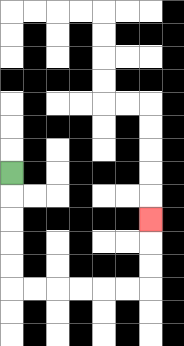{'start': '[0, 7]', 'end': '[6, 9]', 'path_directions': 'D,D,D,D,D,R,R,R,R,R,R,U,U,U', 'path_coordinates': '[[0, 7], [0, 8], [0, 9], [0, 10], [0, 11], [0, 12], [1, 12], [2, 12], [3, 12], [4, 12], [5, 12], [6, 12], [6, 11], [6, 10], [6, 9]]'}